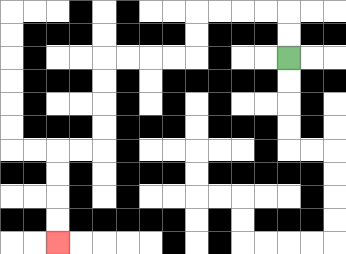{'start': '[12, 2]', 'end': '[2, 10]', 'path_directions': 'U,U,L,L,L,L,D,D,L,L,L,L,D,D,D,D,L,L,D,D,D,D', 'path_coordinates': '[[12, 2], [12, 1], [12, 0], [11, 0], [10, 0], [9, 0], [8, 0], [8, 1], [8, 2], [7, 2], [6, 2], [5, 2], [4, 2], [4, 3], [4, 4], [4, 5], [4, 6], [3, 6], [2, 6], [2, 7], [2, 8], [2, 9], [2, 10]]'}